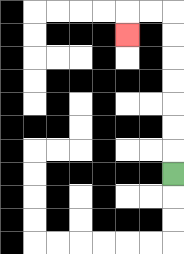{'start': '[7, 7]', 'end': '[5, 1]', 'path_directions': 'U,U,U,U,U,U,U,L,L,D', 'path_coordinates': '[[7, 7], [7, 6], [7, 5], [7, 4], [7, 3], [7, 2], [7, 1], [7, 0], [6, 0], [5, 0], [5, 1]]'}